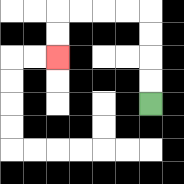{'start': '[6, 4]', 'end': '[2, 2]', 'path_directions': 'U,U,U,U,L,L,L,L,D,D', 'path_coordinates': '[[6, 4], [6, 3], [6, 2], [6, 1], [6, 0], [5, 0], [4, 0], [3, 0], [2, 0], [2, 1], [2, 2]]'}